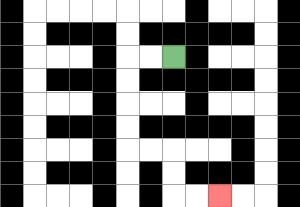{'start': '[7, 2]', 'end': '[9, 8]', 'path_directions': 'L,L,D,D,D,D,R,R,D,D,R,R', 'path_coordinates': '[[7, 2], [6, 2], [5, 2], [5, 3], [5, 4], [5, 5], [5, 6], [6, 6], [7, 6], [7, 7], [7, 8], [8, 8], [9, 8]]'}